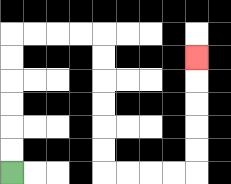{'start': '[0, 7]', 'end': '[8, 2]', 'path_directions': 'U,U,U,U,U,U,R,R,R,R,D,D,D,D,D,D,R,R,R,R,U,U,U,U,U', 'path_coordinates': '[[0, 7], [0, 6], [0, 5], [0, 4], [0, 3], [0, 2], [0, 1], [1, 1], [2, 1], [3, 1], [4, 1], [4, 2], [4, 3], [4, 4], [4, 5], [4, 6], [4, 7], [5, 7], [6, 7], [7, 7], [8, 7], [8, 6], [8, 5], [8, 4], [8, 3], [8, 2]]'}